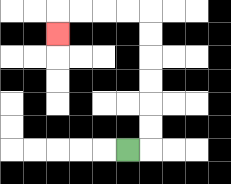{'start': '[5, 6]', 'end': '[2, 1]', 'path_directions': 'R,U,U,U,U,U,U,L,L,L,L,D', 'path_coordinates': '[[5, 6], [6, 6], [6, 5], [6, 4], [6, 3], [6, 2], [6, 1], [6, 0], [5, 0], [4, 0], [3, 0], [2, 0], [2, 1]]'}